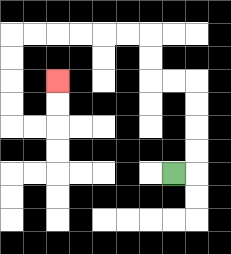{'start': '[7, 7]', 'end': '[2, 3]', 'path_directions': 'R,U,U,U,U,L,L,U,U,L,L,L,L,L,L,D,D,D,D,R,R,U,U', 'path_coordinates': '[[7, 7], [8, 7], [8, 6], [8, 5], [8, 4], [8, 3], [7, 3], [6, 3], [6, 2], [6, 1], [5, 1], [4, 1], [3, 1], [2, 1], [1, 1], [0, 1], [0, 2], [0, 3], [0, 4], [0, 5], [1, 5], [2, 5], [2, 4], [2, 3]]'}